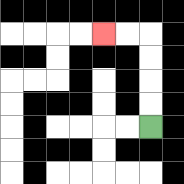{'start': '[6, 5]', 'end': '[4, 1]', 'path_directions': 'U,U,U,U,L,L', 'path_coordinates': '[[6, 5], [6, 4], [6, 3], [6, 2], [6, 1], [5, 1], [4, 1]]'}